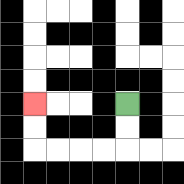{'start': '[5, 4]', 'end': '[1, 4]', 'path_directions': 'D,D,L,L,L,L,U,U', 'path_coordinates': '[[5, 4], [5, 5], [5, 6], [4, 6], [3, 6], [2, 6], [1, 6], [1, 5], [1, 4]]'}